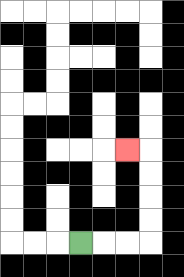{'start': '[3, 10]', 'end': '[5, 6]', 'path_directions': 'R,R,R,U,U,U,U,L', 'path_coordinates': '[[3, 10], [4, 10], [5, 10], [6, 10], [6, 9], [6, 8], [6, 7], [6, 6], [5, 6]]'}